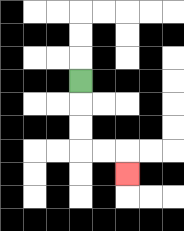{'start': '[3, 3]', 'end': '[5, 7]', 'path_directions': 'D,D,D,R,R,D', 'path_coordinates': '[[3, 3], [3, 4], [3, 5], [3, 6], [4, 6], [5, 6], [5, 7]]'}